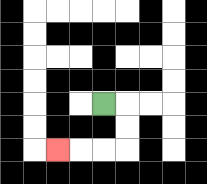{'start': '[4, 4]', 'end': '[2, 6]', 'path_directions': 'R,D,D,L,L,L', 'path_coordinates': '[[4, 4], [5, 4], [5, 5], [5, 6], [4, 6], [3, 6], [2, 6]]'}